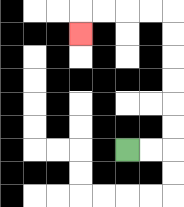{'start': '[5, 6]', 'end': '[3, 1]', 'path_directions': 'R,R,U,U,U,U,U,U,L,L,L,L,D', 'path_coordinates': '[[5, 6], [6, 6], [7, 6], [7, 5], [7, 4], [7, 3], [7, 2], [7, 1], [7, 0], [6, 0], [5, 0], [4, 0], [3, 0], [3, 1]]'}